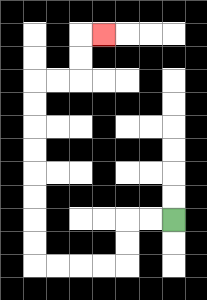{'start': '[7, 9]', 'end': '[4, 1]', 'path_directions': 'L,L,D,D,L,L,L,L,U,U,U,U,U,U,U,U,R,R,U,U,R', 'path_coordinates': '[[7, 9], [6, 9], [5, 9], [5, 10], [5, 11], [4, 11], [3, 11], [2, 11], [1, 11], [1, 10], [1, 9], [1, 8], [1, 7], [1, 6], [1, 5], [1, 4], [1, 3], [2, 3], [3, 3], [3, 2], [3, 1], [4, 1]]'}